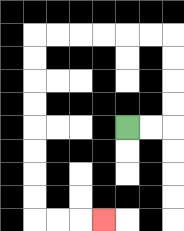{'start': '[5, 5]', 'end': '[4, 9]', 'path_directions': 'R,R,U,U,U,U,L,L,L,L,L,L,D,D,D,D,D,D,D,D,R,R,R', 'path_coordinates': '[[5, 5], [6, 5], [7, 5], [7, 4], [7, 3], [7, 2], [7, 1], [6, 1], [5, 1], [4, 1], [3, 1], [2, 1], [1, 1], [1, 2], [1, 3], [1, 4], [1, 5], [1, 6], [1, 7], [1, 8], [1, 9], [2, 9], [3, 9], [4, 9]]'}